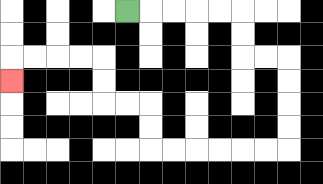{'start': '[5, 0]', 'end': '[0, 3]', 'path_directions': 'R,R,R,R,R,D,D,R,R,D,D,D,D,L,L,L,L,L,L,U,U,L,L,U,U,L,L,L,L,D', 'path_coordinates': '[[5, 0], [6, 0], [7, 0], [8, 0], [9, 0], [10, 0], [10, 1], [10, 2], [11, 2], [12, 2], [12, 3], [12, 4], [12, 5], [12, 6], [11, 6], [10, 6], [9, 6], [8, 6], [7, 6], [6, 6], [6, 5], [6, 4], [5, 4], [4, 4], [4, 3], [4, 2], [3, 2], [2, 2], [1, 2], [0, 2], [0, 3]]'}